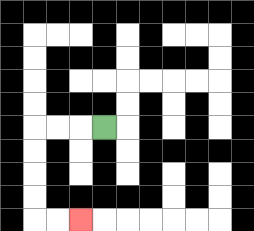{'start': '[4, 5]', 'end': '[3, 9]', 'path_directions': 'L,L,L,D,D,D,D,R,R', 'path_coordinates': '[[4, 5], [3, 5], [2, 5], [1, 5], [1, 6], [1, 7], [1, 8], [1, 9], [2, 9], [3, 9]]'}